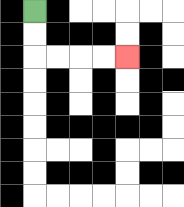{'start': '[1, 0]', 'end': '[5, 2]', 'path_directions': 'D,D,R,R,R,R', 'path_coordinates': '[[1, 0], [1, 1], [1, 2], [2, 2], [3, 2], [4, 2], [5, 2]]'}